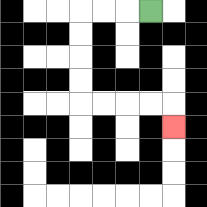{'start': '[6, 0]', 'end': '[7, 5]', 'path_directions': 'L,L,L,D,D,D,D,R,R,R,R,D', 'path_coordinates': '[[6, 0], [5, 0], [4, 0], [3, 0], [3, 1], [3, 2], [3, 3], [3, 4], [4, 4], [5, 4], [6, 4], [7, 4], [7, 5]]'}